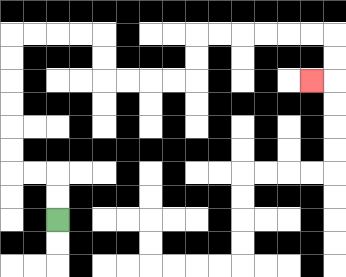{'start': '[2, 9]', 'end': '[13, 3]', 'path_directions': 'U,U,L,L,U,U,U,U,U,U,R,R,R,R,D,D,R,R,R,R,U,U,R,R,R,R,R,R,D,D,L', 'path_coordinates': '[[2, 9], [2, 8], [2, 7], [1, 7], [0, 7], [0, 6], [0, 5], [0, 4], [0, 3], [0, 2], [0, 1], [1, 1], [2, 1], [3, 1], [4, 1], [4, 2], [4, 3], [5, 3], [6, 3], [7, 3], [8, 3], [8, 2], [8, 1], [9, 1], [10, 1], [11, 1], [12, 1], [13, 1], [14, 1], [14, 2], [14, 3], [13, 3]]'}